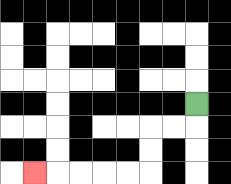{'start': '[8, 4]', 'end': '[1, 7]', 'path_directions': 'D,L,L,D,D,L,L,L,L,L', 'path_coordinates': '[[8, 4], [8, 5], [7, 5], [6, 5], [6, 6], [6, 7], [5, 7], [4, 7], [3, 7], [2, 7], [1, 7]]'}